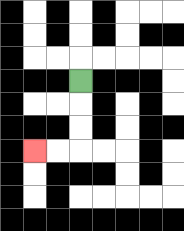{'start': '[3, 3]', 'end': '[1, 6]', 'path_directions': 'D,D,D,L,L', 'path_coordinates': '[[3, 3], [3, 4], [3, 5], [3, 6], [2, 6], [1, 6]]'}